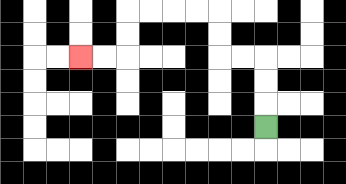{'start': '[11, 5]', 'end': '[3, 2]', 'path_directions': 'U,U,U,L,L,U,U,L,L,L,L,D,D,L,L', 'path_coordinates': '[[11, 5], [11, 4], [11, 3], [11, 2], [10, 2], [9, 2], [9, 1], [9, 0], [8, 0], [7, 0], [6, 0], [5, 0], [5, 1], [5, 2], [4, 2], [3, 2]]'}